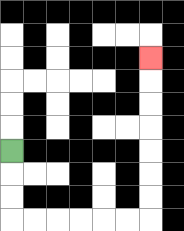{'start': '[0, 6]', 'end': '[6, 2]', 'path_directions': 'D,D,D,R,R,R,R,R,R,U,U,U,U,U,U,U', 'path_coordinates': '[[0, 6], [0, 7], [0, 8], [0, 9], [1, 9], [2, 9], [3, 9], [4, 9], [5, 9], [6, 9], [6, 8], [6, 7], [6, 6], [6, 5], [6, 4], [6, 3], [6, 2]]'}